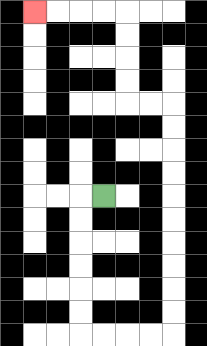{'start': '[4, 8]', 'end': '[1, 0]', 'path_directions': 'L,D,D,D,D,D,D,R,R,R,R,U,U,U,U,U,U,U,U,U,U,L,L,U,U,U,U,L,L,L,L', 'path_coordinates': '[[4, 8], [3, 8], [3, 9], [3, 10], [3, 11], [3, 12], [3, 13], [3, 14], [4, 14], [5, 14], [6, 14], [7, 14], [7, 13], [7, 12], [7, 11], [7, 10], [7, 9], [7, 8], [7, 7], [7, 6], [7, 5], [7, 4], [6, 4], [5, 4], [5, 3], [5, 2], [5, 1], [5, 0], [4, 0], [3, 0], [2, 0], [1, 0]]'}